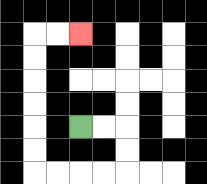{'start': '[3, 5]', 'end': '[3, 1]', 'path_directions': 'R,R,D,D,L,L,L,L,U,U,U,U,U,U,R,R', 'path_coordinates': '[[3, 5], [4, 5], [5, 5], [5, 6], [5, 7], [4, 7], [3, 7], [2, 7], [1, 7], [1, 6], [1, 5], [1, 4], [1, 3], [1, 2], [1, 1], [2, 1], [3, 1]]'}